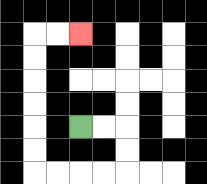{'start': '[3, 5]', 'end': '[3, 1]', 'path_directions': 'R,R,D,D,L,L,L,L,U,U,U,U,U,U,R,R', 'path_coordinates': '[[3, 5], [4, 5], [5, 5], [5, 6], [5, 7], [4, 7], [3, 7], [2, 7], [1, 7], [1, 6], [1, 5], [1, 4], [1, 3], [1, 2], [1, 1], [2, 1], [3, 1]]'}